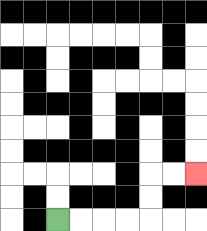{'start': '[2, 9]', 'end': '[8, 7]', 'path_directions': 'R,R,R,R,U,U,R,R', 'path_coordinates': '[[2, 9], [3, 9], [4, 9], [5, 9], [6, 9], [6, 8], [6, 7], [7, 7], [8, 7]]'}